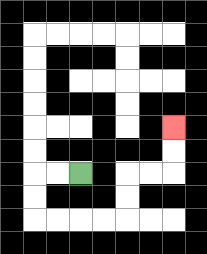{'start': '[3, 7]', 'end': '[7, 5]', 'path_directions': 'L,L,D,D,R,R,R,R,U,U,R,R,U,U', 'path_coordinates': '[[3, 7], [2, 7], [1, 7], [1, 8], [1, 9], [2, 9], [3, 9], [4, 9], [5, 9], [5, 8], [5, 7], [6, 7], [7, 7], [7, 6], [7, 5]]'}